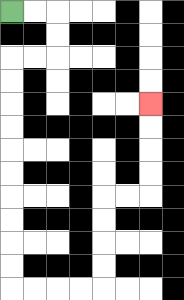{'start': '[0, 0]', 'end': '[6, 4]', 'path_directions': 'R,R,D,D,L,L,D,D,D,D,D,D,D,D,D,D,R,R,R,R,U,U,U,U,R,R,U,U,U,U', 'path_coordinates': '[[0, 0], [1, 0], [2, 0], [2, 1], [2, 2], [1, 2], [0, 2], [0, 3], [0, 4], [0, 5], [0, 6], [0, 7], [0, 8], [0, 9], [0, 10], [0, 11], [0, 12], [1, 12], [2, 12], [3, 12], [4, 12], [4, 11], [4, 10], [4, 9], [4, 8], [5, 8], [6, 8], [6, 7], [6, 6], [6, 5], [6, 4]]'}